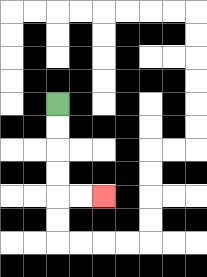{'start': '[2, 4]', 'end': '[4, 8]', 'path_directions': 'D,D,D,D,R,R', 'path_coordinates': '[[2, 4], [2, 5], [2, 6], [2, 7], [2, 8], [3, 8], [4, 8]]'}